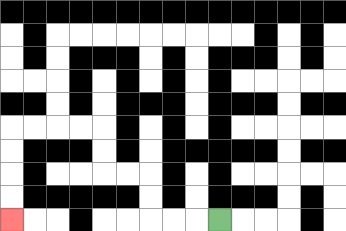{'start': '[9, 9]', 'end': '[0, 9]', 'path_directions': 'L,L,L,U,U,L,L,U,U,L,L,L,L,D,D,D,D', 'path_coordinates': '[[9, 9], [8, 9], [7, 9], [6, 9], [6, 8], [6, 7], [5, 7], [4, 7], [4, 6], [4, 5], [3, 5], [2, 5], [1, 5], [0, 5], [0, 6], [0, 7], [0, 8], [0, 9]]'}